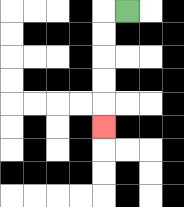{'start': '[5, 0]', 'end': '[4, 5]', 'path_directions': 'L,D,D,D,D,D', 'path_coordinates': '[[5, 0], [4, 0], [4, 1], [4, 2], [4, 3], [4, 4], [4, 5]]'}